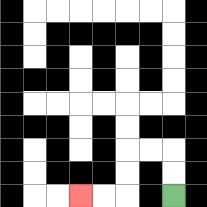{'start': '[7, 8]', 'end': '[3, 8]', 'path_directions': 'U,U,L,L,D,D,L,L', 'path_coordinates': '[[7, 8], [7, 7], [7, 6], [6, 6], [5, 6], [5, 7], [5, 8], [4, 8], [3, 8]]'}